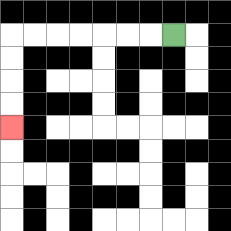{'start': '[7, 1]', 'end': '[0, 5]', 'path_directions': 'L,L,L,L,L,L,L,D,D,D,D', 'path_coordinates': '[[7, 1], [6, 1], [5, 1], [4, 1], [3, 1], [2, 1], [1, 1], [0, 1], [0, 2], [0, 3], [0, 4], [0, 5]]'}